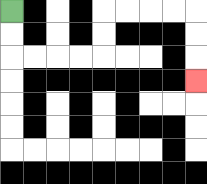{'start': '[0, 0]', 'end': '[8, 3]', 'path_directions': 'D,D,R,R,R,R,U,U,R,R,R,R,D,D,D', 'path_coordinates': '[[0, 0], [0, 1], [0, 2], [1, 2], [2, 2], [3, 2], [4, 2], [4, 1], [4, 0], [5, 0], [6, 0], [7, 0], [8, 0], [8, 1], [8, 2], [8, 3]]'}